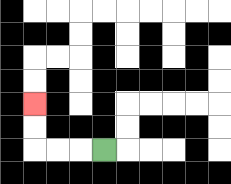{'start': '[4, 6]', 'end': '[1, 4]', 'path_directions': 'L,L,L,U,U', 'path_coordinates': '[[4, 6], [3, 6], [2, 6], [1, 6], [1, 5], [1, 4]]'}